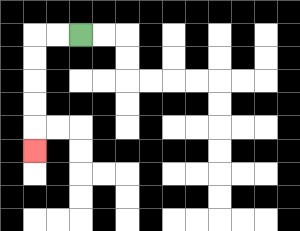{'start': '[3, 1]', 'end': '[1, 6]', 'path_directions': 'L,L,D,D,D,D,D', 'path_coordinates': '[[3, 1], [2, 1], [1, 1], [1, 2], [1, 3], [1, 4], [1, 5], [1, 6]]'}